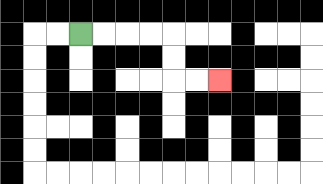{'start': '[3, 1]', 'end': '[9, 3]', 'path_directions': 'R,R,R,R,D,D,R,R', 'path_coordinates': '[[3, 1], [4, 1], [5, 1], [6, 1], [7, 1], [7, 2], [7, 3], [8, 3], [9, 3]]'}